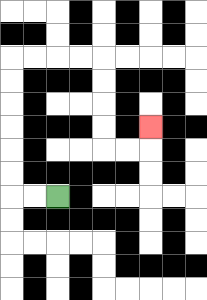{'start': '[2, 8]', 'end': '[6, 5]', 'path_directions': 'L,L,U,U,U,U,U,U,R,R,R,R,D,D,D,D,R,R,U', 'path_coordinates': '[[2, 8], [1, 8], [0, 8], [0, 7], [0, 6], [0, 5], [0, 4], [0, 3], [0, 2], [1, 2], [2, 2], [3, 2], [4, 2], [4, 3], [4, 4], [4, 5], [4, 6], [5, 6], [6, 6], [6, 5]]'}